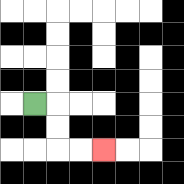{'start': '[1, 4]', 'end': '[4, 6]', 'path_directions': 'R,D,D,R,R', 'path_coordinates': '[[1, 4], [2, 4], [2, 5], [2, 6], [3, 6], [4, 6]]'}